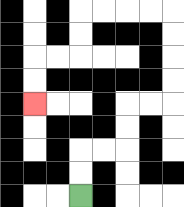{'start': '[3, 8]', 'end': '[1, 4]', 'path_directions': 'U,U,R,R,U,U,R,R,U,U,U,U,L,L,L,L,D,D,L,L,D,D', 'path_coordinates': '[[3, 8], [3, 7], [3, 6], [4, 6], [5, 6], [5, 5], [5, 4], [6, 4], [7, 4], [7, 3], [7, 2], [7, 1], [7, 0], [6, 0], [5, 0], [4, 0], [3, 0], [3, 1], [3, 2], [2, 2], [1, 2], [1, 3], [1, 4]]'}